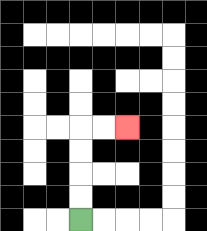{'start': '[3, 9]', 'end': '[5, 5]', 'path_directions': 'U,U,U,U,R,R', 'path_coordinates': '[[3, 9], [3, 8], [3, 7], [3, 6], [3, 5], [4, 5], [5, 5]]'}